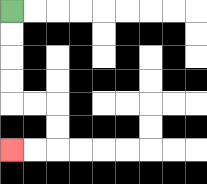{'start': '[0, 0]', 'end': '[0, 6]', 'path_directions': 'D,D,D,D,R,R,D,D,L,L', 'path_coordinates': '[[0, 0], [0, 1], [0, 2], [0, 3], [0, 4], [1, 4], [2, 4], [2, 5], [2, 6], [1, 6], [0, 6]]'}